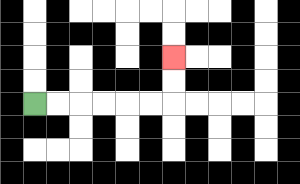{'start': '[1, 4]', 'end': '[7, 2]', 'path_directions': 'R,R,R,R,R,R,U,U', 'path_coordinates': '[[1, 4], [2, 4], [3, 4], [4, 4], [5, 4], [6, 4], [7, 4], [7, 3], [7, 2]]'}